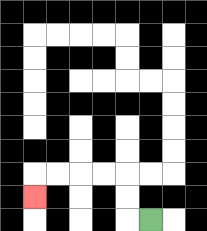{'start': '[6, 9]', 'end': '[1, 8]', 'path_directions': 'L,U,U,L,L,L,L,D', 'path_coordinates': '[[6, 9], [5, 9], [5, 8], [5, 7], [4, 7], [3, 7], [2, 7], [1, 7], [1, 8]]'}